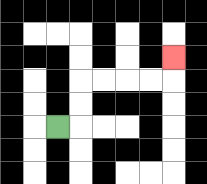{'start': '[2, 5]', 'end': '[7, 2]', 'path_directions': 'R,U,U,R,R,R,R,U', 'path_coordinates': '[[2, 5], [3, 5], [3, 4], [3, 3], [4, 3], [5, 3], [6, 3], [7, 3], [7, 2]]'}